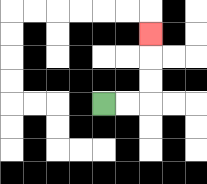{'start': '[4, 4]', 'end': '[6, 1]', 'path_directions': 'R,R,U,U,U', 'path_coordinates': '[[4, 4], [5, 4], [6, 4], [6, 3], [6, 2], [6, 1]]'}